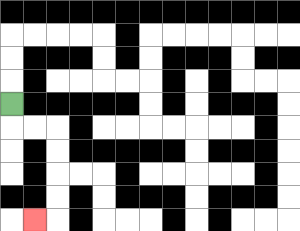{'start': '[0, 4]', 'end': '[1, 9]', 'path_directions': 'D,R,R,D,D,D,D,L', 'path_coordinates': '[[0, 4], [0, 5], [1, 5], [2, 5], [2, 6], [2, 7], [2, 8], [2, 9], [1, 9]]'}